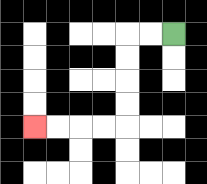{'start': '[7, 1]', 'end': '[1, 5]', 'path_directions': 'L,L,D,D,D,D,L,L,L,L', 'path_coordinates': '[[7, 1], [6, 1], [5, 1], [5, 2], [5, 3], [5, 4], [5, 5], [4, 5], [3, 5], [2, 5], [1, 5]]'}